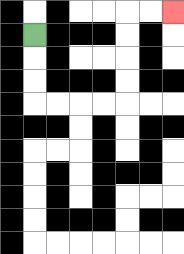{'start': '[1, 1]', 'end': '[7, 0]', 'path_directions': 'D,D,D,R,R,R,R,U,U,U,U,R,R', 'path_coordinates': '[[1, 1], [1, 2], [1, 3], [1, 4], [2, 4], [3, 4], [4, 4], [5, 4], [5, 3], [5, 2], [5, 1], [5, 0], [6, 0], [7, 0]]'}